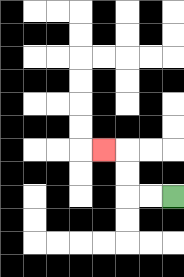{'start': '[7, 8]', 'end': '[4, 6]', 'path_directions': 'L,L,U,U,L', 'path_coordinates': '[[7, 8], [6, 8], [5, 8], [5, 7], [5, 6], [4, 6]]'}